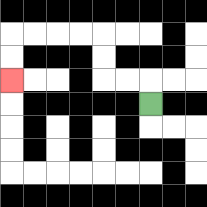{'start': '[6, 4]', 'end': '[0, 3]', 'path_directions': 'U,L,L,U,U,L,L,L,L,D,D', 'path_coordinates': '[[6, 4], [6, 3], [5, 3], [4, 3], [4, 2], [4, 1], [3, 1], [2, 1], [1, 1], [0, 1], [0, 2], [0, 3]]'}